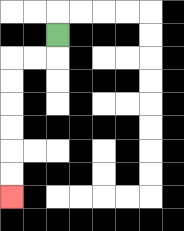{'start': '[2, 1]', 'end': '[0, 8]', 'path_directions': 'D,L,L,D,D,D,D,D,D', 'path_coordinates': '[[2, 1], [2, 2], [1, 2], [0, 2], [0, 3], [0, 4], [0, 5], [0, 6], [0, 7], [0, 8]]'}